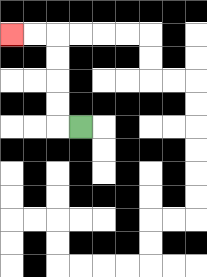{'start': '[3, 5]', 'end': '[0, 1]', 'path_directions': 'L,U,U,U,U,L,L', 'path_coordinates': '[[3, 5], [2, 5], [2, 4], [2, 3], [2, 2], [2, 1], [1, 1], [0, 1]]'}